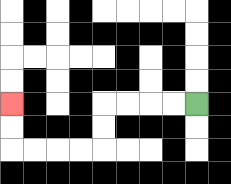{'start': '[8, 4]', 'end': '[0, 4]', 'path_directions': 'L,L,L,L,D,D,L,L,L,L,U,U', 'path_coordinates': '[[8, 4], [7, 4], [6, 4], [5, 4], [4, 4], [4, 5], [4, 6], [3, 6], [2, 6], [1, 6], [0, 6], [0, 5], [0, 4]]'}